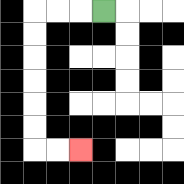{'start': '[4, 0]', 'end': '[3, 6]', 'path_directions': 'L,L,L,D,D,D,D,D,D,R,R', 'path_coordinates': '[[4, 0], [3, 0], [2, 0], [1, 0], [1, 1], [1, 2], [1, 3], [1, 4], [1, 5], [1, 6], [2, 6], [3, 6]]'}